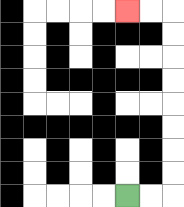{'start': '[5, 8]', 'end': '[5, 0]', 'path_directions': 'R,R,U,U,U,U,U,U,U,U,L,L', 'path_coordinates': '[[5, 8], [6, 8], [7, 8], [7, 7], [7, 6], [7, 5], [7, 4], [7, 3], [7, 2], [7, 1], [7, 0], [6, 0], [5, 0]]'}